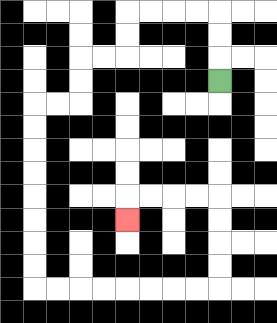{'start': '[9, 3]', 'end': '[5, 9]', 'path_directions': 'U,U,U,L,L,L,L,D,D,L,L,D,D,L,L,D,D,D,D,D,D,D,D,R,R,R,R,R,R,R,R,U,U,U,U,L,L,L,L,D', 'path_coordinates': '[[9, 3], [9, 2], [9, 1], [9, 0], [8, 0], [7, 0], [6, 0], [5, 0], [5, 1], [5, 2], [4, 2], [3, 2], [3, 3], [3, 4], [2, 4], [1, 4], [1, 5], [1, 6], [1, 7], [1, 8], [1, 9], [1, 10], [1, 11], [1, 12], [2, 12], [3, 12], [4, 12], [5, 12], [6, 12], [7, 12], [8, 12], [9, 12], [9, 11], [9, 10], [9, 9], [9, 8], [8, 8], [7, 8], [6, 8], [5, 8], [5, 9]]'}